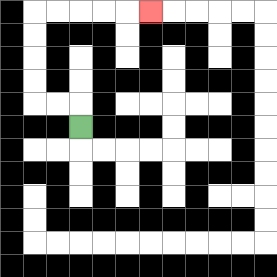{'start': '[3, 5]', 'end': '[6, 0]', 'path_directions': 'U,L,L,U,U,U,U,R,R,R,R,R', 'path_coordinates': '[[3, 5], [3, 4], [2, 4], [1, 4], [1, 3], [1, 2], [1, 1], [1, 0], [2, 0], [3, 0], [4, 0], [5, 0], [6, 0]]'}